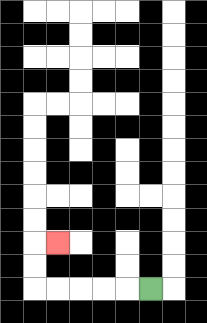{'start': '[6, 12]', 'end': '[2, 10]', 'path_directions': 'L,L,L,L,L,U,U,R', 'path_coordinates': '[[6, 12], [5, 12], [4, 12], [3, 12], [2, 12], [1, 12], [1, 11], [1, 10], [2, 10]]'}